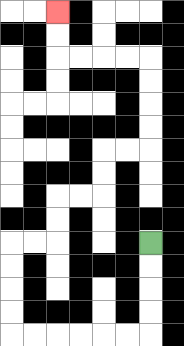{'start': '[6, 10]', 'end': '[2, 0]', 'path_directions': 'D,D,D,D,L,L,L,L,L,L,U,U,U,U,R,R,U,U,R,R,U,U,R,R,U,U,U,U,L,L,L,L,U,U', 'path_coordinates': '[[6, 10], [6, 11], [6, 12], [6, 13], [6, 14], [5, 14], [4, 14], [3, 14], [2, 14], [1, 14], [0, 14], [0, 13], [0, 12], [0, 11], [0, 10], [1, 10], [2, 10], [2, 9], [2, 8], [3, 8], [4, 8], [4, 7], [4, 6], [5, 6], [6, 6], [6, 5], [6, 4], [6, 3], [6, 2], [5, 2], [4, 2], [3, 2], [2, 2], [2, 1], [2, 0]]'}